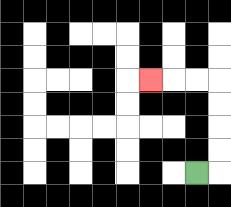{'start': '[8, 7]', 'end': '[6, 3]', 'path_directions': 'R,U,U,U,U,L,L,L', 'path_coordinates': '[[8, 7], [9, 7], [9, 6], [9, 5], [9, 4], [9, 3], [8, 3], [7, 3], [6, 3]]'}